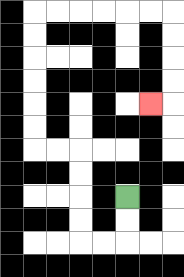{'start': '[5, 8]', 'end': '[6, 4]', 'path_directions': 'D,D,L,L,U,U,U,U,L,L,U,U,U,U,U,U,R,R,R,R,R,R,D,D,D,D,L', 'path_coordinates': '[[5, 8], [5, 9], [5, 10], [4, 10], [3, 10], [3, 9], [3, 8], [3, 7], [3, 6], [2, 6], [1, 6], [1, 5], [1, 4], [1, 3], [1, 2], [1, 1], [1, 0], [2, 0], [3, 0], [4, 0], [5, 0], [6, 0], [7, 0], [7, 1], [7, 2], [7, 3], [7, 4], [6, 4]]'}